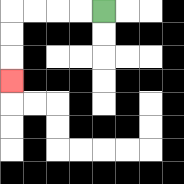{'start': '[4, 0]', 'end': '[0, 3]', 'path_directions': 'L,L,L,L,D,D,D', 'path_coordinates': '[[4, 0], [3, 0], [2, 0], [1, 0], [0, 0], [0, 1], [0, 2], [0, 3]]'}